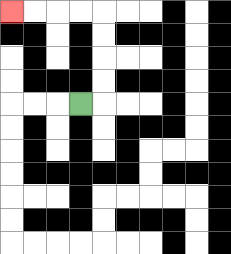{'start': '[3, 4]', 'end': '[0, 0]', 'path_directions': 'R,U,U,U,U,L,L,L,L', 'path_coordinates': '[[3, 4], [4, 4], [4, 3], [4, 2], [4, 1], [4, 0], [3, 0], [2, 0], [1, 0], [0, 0]]'}